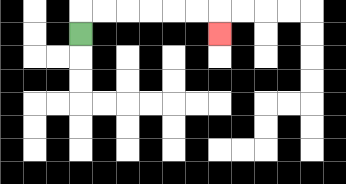{'start': '[3, 1]', 'end': '[9, 1]', 'path_directions': 'U,R,R,R,R,R,R,D', 'path_coordinates': '[[3, 1], [3, 0], [4, 0], [5, 0], [6, 0], [7, 0], [8, 0], [9, 0], [9, 1]]'}